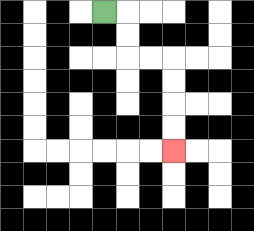{'start': '[4, 0]', 'end': '[7, 6]', 'path_directions': 'R,D,D,R,R,D,D,D,D', 'path_coordinates': '[[4, 0], [5, 0], [5, 1], [5, 2], [6, 2], [7, 2], [7, 3], [7, 4], [7, 5], [7, 6]]'}